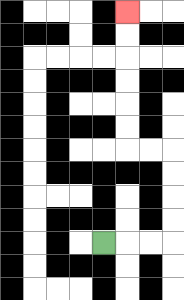{'start': '[4, 10]', 'end': '[5, 0]', 'path_directions': 'R,R,R,U,U,U,U,L,L,U,U,U,U,U,U', 'path_coordinates': '[[4, 10], [5, 10], [6, 10], [7, 10], [7, 9], [7, 8], [7, 7], [7, 6], [6, 6], [5, 6], [5, 5], [5, 4], [5, 3], [5, 2], [5, 1], [5, 0]]'}